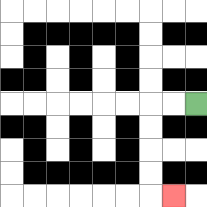{'start': '[8, 4]', 'end': '[7, 8]', 'path_directions': 'L,L,D,D,D,D,R', 'path_coordinates': '[[8, 4], [7, 4], [6, 4], [6, 5], [6, 6], [6, 7], [6, 8], [7, 8]]'}